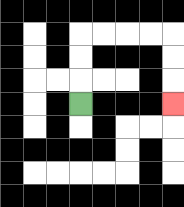{'start': '[3, 4]', 'end': '[7, 4]', 'path_directions': 'U,U,U,R,R,R,R,D,D,D', 'path_coordinates': '[[3, 4], [3, 3], [3, 2], [3, 1], [4, 1], [5, 1], [6, 1], [7, 1], [7, 2], [7, 3], [7, 4]]'}